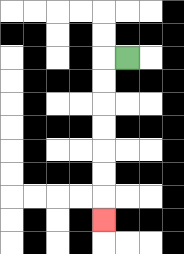{'start': '[5, 2]', 'end': '[4, 9]', 'path_directions': 'L,D,D,D,D,D,D,D', 'path_coordinates': '[[5, 2], [4, 2], [4, 3], [4, 4], [4, 5], [4, 6], [4, 7], [4, 8], [4, 9]]'}